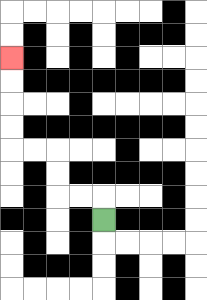{'start': '[4, 9]', 'end': '[0, 2]', 'path_directions': 'U,L,L,U,U,L,L,U,U,U,U', 'path_coordinates': '[[4, 9], [4, 8], [3, 8], [2, 8], [2, 7], [2, 6], [1, 6], [0, 6], [0, 5], [0, 4], [0, 3], [0, 2]]'}